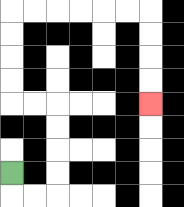{'start': '[0, 7]', 'end': '[6, 4]', 'path_directions': 'D,R,R,U,U,U,U,L,L,U,U,U,U,R,R,R,R,R,R,D,D,D,D', 'path_coordinates': '[[0, 7], [0, 8], [1, 8], [2, 8], [2, 7], [2, 6], [2, 5], [2, 4], [1, 4], [0, 4], [0, 3], [0, 2], [0, 1], [0, 0], [1, 0], [2, 0], [3, 0], [4, 0], [5, 0], [6, 0], [6, 1], [6, 2], [6, 3], [6, 4]]'}